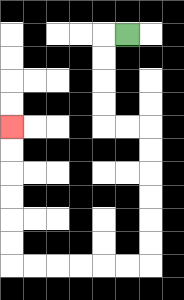{'start': '[5, 1]', 'end': '[0, 5]', 'path_directions': 'L,D,D,D,D,R,R,D,D,D,D,D,D,L,L,L,L,L,L,U,U,U,U,U,U', 'path_coordinates': '[[5, 1], [4, 1], [4, 2], [4, 3], [4, 4], [4, 5], [5, 5], [6, 5], [6, 6], [6, 7], [6, 8], [6, 9], [6, 10], [6, 11], [5, 11], [4, 11], [3, 11], [2, 11], [1, 11], [0, 11], [0, 10], [0, 9], [0, 8], [0, 7], [0, 6], [0, 5]]'}